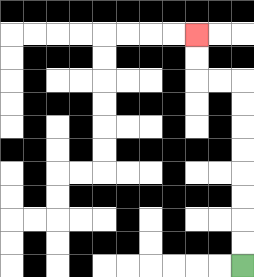{'start': '[10, 11]', 'end': '[8, 1]', 'path_directions': 'U,U,U,U,U,U,U,U,L,L,U,U', 'path_coordinates': '[[10, 11], [10, 10], [10, 9], [10, 8], [10, 7], [10, 6], [10, 5], [10, 4], [10, 3], [9, 3], [8, 3], [8, 2], [8, 1]]'}